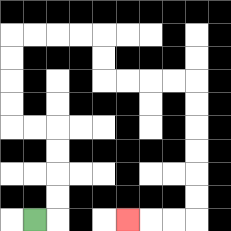{'start': '[1, 9]', 'end': '[5, 9]', 'path_directions': 'R,U,U,U,U,L,L,U,U,U,U,R,R,R,R,D,D,R,R,R,R,D,D,D,D,D,D,L,L,L', 'path_coordinates': '[[1, 9], [2, 9], [2, 8], [2, 7], [2, 6], [2, 5], [1, 5], [0, 5], [0, 4], [0, 3], [0, 2], [0, 1], [1, 1], [2, 1], [3, 1], [4, 1], [4, 2], [4, 3], [5, 3], [6, 3], [7, 3], [8, 3], [8, 4], [8, 5], [8, 6], [8, 7], [8, 8], [8, 9], [7, 9], [6, 9], [5, 9]]'}